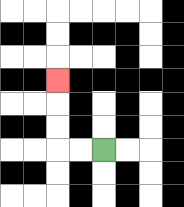{'start': '[4, 6]', 'end': '[2, 3]', 'path_directions': 'L,L,U,U,U', 'path_coordinates': '[[4, 6], [3, 6], [2, 6], [2, 5], [2, 4], [2, 3]]'}